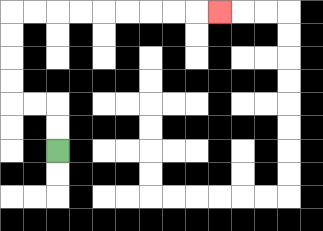{'start': '[2, 6]', 'end': '[9, 0]', 'path_directions': 'U,U,L,L,U,U,U,U,R,R,R,R,R,R,R,R,R', 'path_coordinates': '[[2, 6], [2, 5], [2, 4], [1, 4], [0, 4], [0, 3], [0, 2], [0, 1], [0, 0], [1, 0], [2, 0], [3, 0], [4, 0], [5, 0], [6, 0], [7, 0], [8, 0], [9, 0]]'}